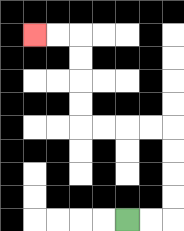{'start': '[5, 9]', 'end': '[1, 1]', 'path_directions': 'R,R,U,U,U,U,L,L,L,L,U,U,U,U,L,L', 'path_coordinates': '[[5, 9], [6, 9], [7, 9], [7, 8], [7, 7], [7, 6], [7, 5], [6, 5], [5, 5], [4, 5], [3, 5], [3, 4], [3, 3], [3, 2], [3, 1], [2, 1], [1, 1]]'}